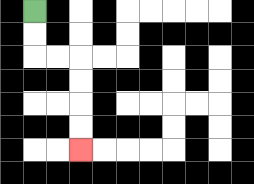{'start': '[1, 0]', 'end': '[3, 6]', 'path_directions': 'D,D,R,R,D,D,D,D', 'path_coordinates': '[[1, 0], [1, 1], [1, 2], [2, 2], [3, 2], [3, 3], [3, 4], [3, 5], [3, 6]]'}